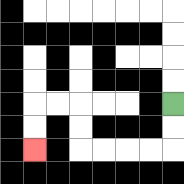{'start': '[7, 4]', 'end': '[1, 6]', 'path_directions': 'D,D,L,L,L,L,U,U,L,L,D,D', 'path_coordinates': '[[7, 4], [7, 5], [7, 6], [6, 6], [5, 6], [4, 6], [3, 6], [3, 5], [3, 4], [2, 4], [1, 4], [1, 5], [1, 6]]'}